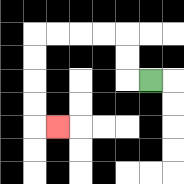{'start': '[6, 3]', 'end': '[2, 5]', 'path_directions': 'L,U,U,L,L,L,L,D,D,D,D,R', 'path_coordinates': '[[6, 3], [5, 3], [5, 2], [5, 1], [4, 1], [3, 1], [2, 1], [1, 1], [1, 2], [1, 3], [1, 4], [1, 5], [2, 5]]'}